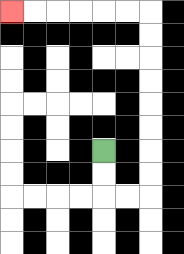{'start': '[4, 6]', 'end': '[0, 0]', 'path_directions': 'D,D,R,R,U,U,U,U,U,U,U,U,L,L,L,L,L,L', 'path_coordinates': '[[4, 6], [4, 7], [4, 8], [5, 8], [6, 8], [6, 7], [6, 6], [6, 5], [6, 4], [6, 3], [6, 2], [6, 1], [6, 0], [5, 0], [4, 0], [3, 0], [2, 0], [1, 0], [0, 0]]'}